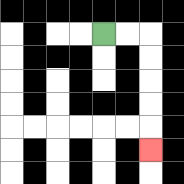{'start': '[4, 1]', 'end': '[6, 6]', 'path_directions': 'R,R,D,D,D,D,D', 'path_coordinates': '[[4, 1], [5, 1], [6, 1], [6, 2], [6, 3], [6, 4], [6, 5], [6, 6]]'}